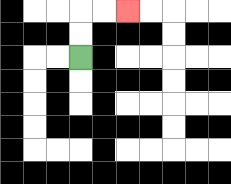{'start': '[3, 2]', 'end': '[5, 0]', 'path_directions': 'U,U,R,R', 'path_coordinates': '[[3, 2], [3, 1], [3, 0], [4, 0], [5, 0]]'}